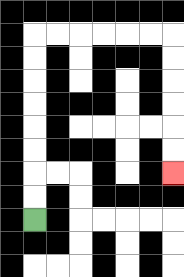{'start': '[1, 9]', 'end': '[7, 7]', 'path_directions': 'U,U,U,U,U,U,U,U,R,R,R,R,R,R,D,D,D,D,D,D', 'path_coordinates': '[[1, 9], [1, 8], [1, 7], [1, 6], [1, 5], [1, 4], [1, 3], [1, 2], [1, 1], [2, 1], [3, 1], [4, 1], [5, 1], [6, 1], [7, 1], [7, 2], [7, 3], [7, 4], [7, 5], [7, 6], [7, 7]]'}